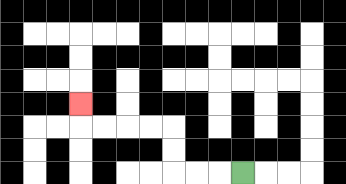{'start': '[10, 7]', 'end': '[3, 4]', 'path_directions': 'L,L,L,U,U,L,L,L,L,U', 'path_coordinates': '[[10, 7], [9, 7], [8, 7], [7, 7], [7, 6], [7, 5], [6, 5], [5, 5], [4, 5], [3, 5], [3, 4]]'}